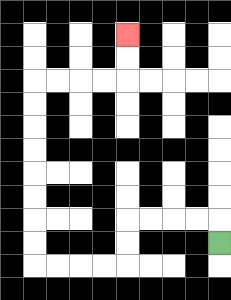{'start': '[9, 10]', 'end': '[5, 1]', 'path_directions': 'U,L,L,L,L,D,D,L,L,L,L,U,U,U,U,U,U,U,U,R,R,R,R,U,U', 'path_coordinates': '[[9, 10], [9, 9], [8, 9], [7, 9], [6, 9], [5, 9], [5, 10], [5, 11], [4, 11], [3, 11], [2, 11], [1, 11], [1, 10], [1, 9], [1, 8], [1, 7], [1, 6], [1, 5], [1, 4], [1, 3], [2, 3], [3, 3], [4, 3], [5, 3], [5, 2], [5, 1]]'}